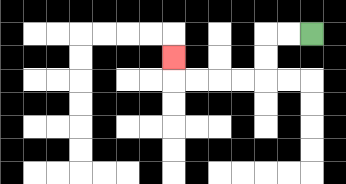{'start': '[13, 1]', 'end': '[7, 2]', 'path_directions': 'L,L,D,D,L,L,L,L,U', 'path_coordinates': '[[13, 1], [12, 1], [11, 1], [11, 2], [11, 3], [10, 3], [9, 3], [8, 3], [7, 3], [7, 2]]'}